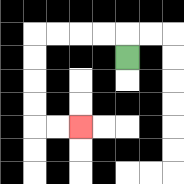{'start': '[5, 2]', 'end': '[3, 5]', 'path_directions': 'U,L,L,L,L,D,D,D,D,R,R', 'path_coordinates': '[[5, 2], [5, 1], [4, 1], [3, 1], [2, 1], [1, 1], [1, 2], [1, 3], [1, 4], [1, 5], [2, 5], [3, 5]]'}